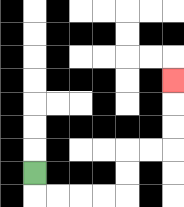{'start': '[1, 7]', 'end': '[7, 3]', 'path_directions': 'D,R,R,R,R,U,U,R,R,U,U,U', 'path_coordinates': '[[1, 7], [1, 8], [2, 8], [3, 8], [4, 8], [5, 8], [5, 7], [5, 6], [6, 6], [7, 6], [7, 5], [7, 4], [7, 3]]'}